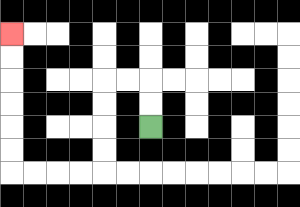{'start': '[6, 5]', 'end': '[0, 1]', 'path_directions': 'U,U,L,L,D,D,D,D,L,L,L,L,U,U,U,U,U,U', 'path_coordinates': '[[6, 5], [6, 4], [6, 3], [5, 3], [4, 3], [4, 4], [4, 5], [4, 6], [4, 7], [3, 7], [2, 7], [1, 7], [0, 7], [0, 6], [0, 5], [0, 4], [0, 3], [0, 2], [0, 1]]'}